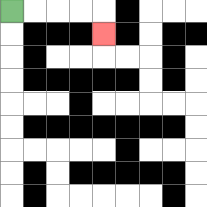{'start': '[0, 0]', 'end': '[4, 1]', 'path_directions': 'R,R,R,R,D', 'path_coordinates': '[[0, 0], [1, 0], [2, 0], [3, 0], [4, 0], [4, 1]]'}